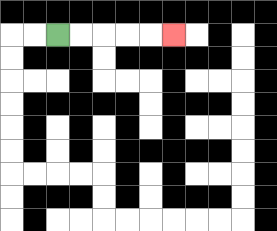{'start': '[2, 1]', 'end': '[7, 1]', 'path_directions': 'R,R,R,R,R', 'path_coordinates': '[[2, 1], [3, 1], [4, 1], [5, 1], [6, 1], [7, 1]]'}